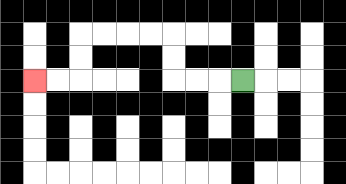{'start': '[10, 3]', 'end': '[1, 3]', 'path_directions': 'L,L,L,U,U,L,L,L,L,D,D,L,L', 'path_coordinates': '[[10, 3], [9, 3], [8, 3], [7, 3], [7, 2], [7, 1], [6, 1], [5, 1], [4, 1], [3, 1], [3, 2], [3, 3], [2, 3], [1, 3]]'}